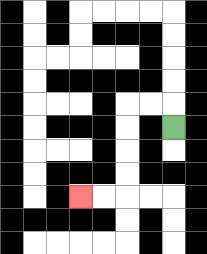{'start': '[7, 5]', 'end': '[3, 8]', 'path_directions': 'U,L,L,D,D,D,D,L,L', 'path_coordinates': '[[7, 5], [7, 4], [6, 4], [5, 4], [5, 5], [5, 6], [5, 7], [5, 8], [4, 8], [3, 8]]'}